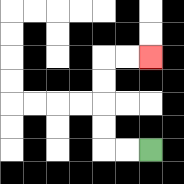{'start': '[6, 6]', 'end': '[6, 2]', 'path_directions': 'L,L,U,U,U,U,R,R', 'path_coordinates': '[[6, 6], [5, 6], [4, 6], [4, 5], [4, 4], [4, 3], [4, 2], [5, 2], [6, 2]]'}